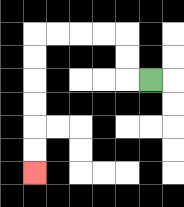{'start': '[6, 3]', 'end': '[1, 7]', 'path_directions': 'L,U,U,L,L,L,L,D,D,D,D,D,D', 'path_coordinates': '[[6, 3], [5, 3], [5, 2], [5, 1], [4, 1], [3, 1], [2, 1], [1, 1], [1, 2], [1, 3], [1, 4], [1, 5], [1, 6], [1, 7]]'}